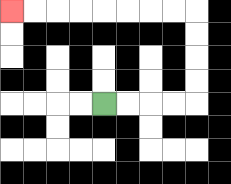{'start': '[4, 4]', 'end': '[0, 0]', 'path_directions': 'R,R,R,R,U,U,U,U,L,L,L,L,L,L,L,L', 'path_coordinates': '[[4, 4], [5, 4], [6, 4], [7, 4], [8, 4], [8, 3], [8, 2], [8, 1], [8, 0], [7, 0], [6, 0], [5, 0], [4, 0], [3, 0], [2, 0], [1, 0], [0, 0]]'}